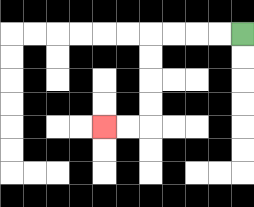{'start': '[10, 1]', 'end': '[4, 5]', 'path_directions': 'L,L,L,L,D,D,D,D,L,L', 'path_coordinates': '[[10, 1], [9, 1], [8, 1], [7, 1], [6, 1], [6, 2], [6, 3], [6, 4], [6, 5], [5, 5], [4, 5]]'}